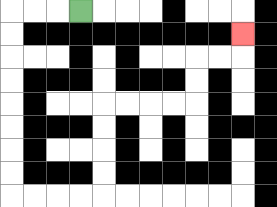{'start': '[3, 0]', 'end': '[10, 1]', 'path_directions': 'L,L,L,D,D,D,D,D,D,D,D,R,R,R,R,U,U,U,U,R,R,R,R,U,U,R,R,U', 'path_coordinates': '[[3, 0], [2, 0], [1, 0], [0, 0], [0, 1], [0, 2], [0, 3], [0, 4], [0, 5], [0, 6], [0, 7], [0, 8], [1, 8], [2, 8], [3, 8], [4, 8], [4, 7], [4, 6], [4, 5], [4, 4], [5, 4], [6, 4], [7, 4], [8, 4], [8, 3], [8, 2], [9, 2], [10, 2], [10, 1]]'}